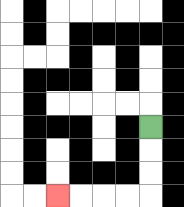{'start': '[6, 5]', 'end': '[2, 8]', 'path_directions': 'D,D,D,L,L,L,L', 'path_coordinates': '[[6, 5], [6, 6], [6, 7], [6, 8], [5, 8], [4, 8], [3, 8], [2, 8]]'}